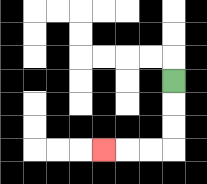{'start': '[7, 3]', 'end': '[4, 6]', 'path_directions': 'D,D,D,L,L,L', 'path_coordinates': '[[7, 3], [7, 4], [7, 5], [7, 6], [6, 6], [5, 6], [4, 6]]'}